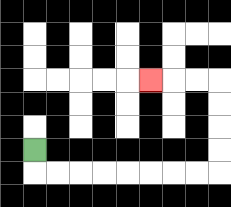{'start': '[1, 6]', 'end': '[6, 3]', 'path_directions': 'D,R,R,R,R,R,R,R,R,U,U,U,U,L,L,L', 'path_coordinates': '[[1, 6], [1, 7], [2, 7], [3, 7], [4, 7], [5, 7], [6, 7], [7, 7], [8, 7], [9, 7], [9, 6], [9, 5], [9, 4], [9, 3], [8, 3], [7, 3], [6, 3]]'}